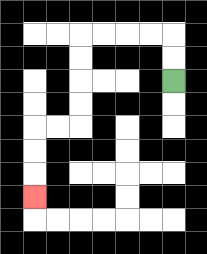{'start': '[7, 3]', 'end': '[1, 8]', 'path_directions': 'U,U,L,L,L,L,D,D,D,D,L,L,D,D,D', 'path_coordinates': '[[7, 3], [7, 2], [7, 1], [6, 1], [5, 1], [4, 1], [3, 1], [3, 2], [3, 3], [3, 4], [3, 5], [2, 5], [1, 5], [1, 6], [1, 7], [1, 8]]'}